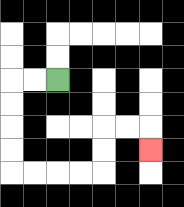{'start': '[2, 3]', 'end': '[6, 6]', 'path_directions': 'L,L,D,D,D,D,R,R,R,R,U,U,R,R,D', 'path_coordinates': '[[2, 3], [1, 3], [0, 3], [0, 4], [0, 5], [0, 6], [0, 7], [1, 7], [2, 7], [3, 7], [4, 7], [4, 6], [4, 5], [5, 5], [6, 5], [6, 6]]'}